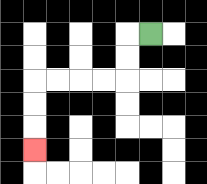{'start': '[6, 1]', 'end': '[1, 6]', 'path_directions': 'L,D,D,L,L,L,L,D,D,D', 'path_coordinates': '[[6, 1], [5, 1], [5, 2], [5, 3], [4, 3], [3, 3], [2, 3], [1, 3], [1, 4], [1, 5], [1, 6]]'}